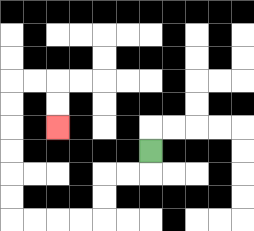{'start': '[6, 6]', 'end': '[2, 5]', 'path_directions': 'D,L,L,D,D,L,L,L,L,U,U,U,U,U,U,R,R,D,D', 'path_coordinates': '[[6, 6], [6, 7], [5, 7], [4, 7], [4, 8], [4, 9], [3, 9], [2, 9], [1, 9], [0, 9], [0, 8], [0, 7], [0, 6], [0, 5], [0, 4], [0, 3], [1, 3], [2, 3], [2, 4], [2, 5]]'}